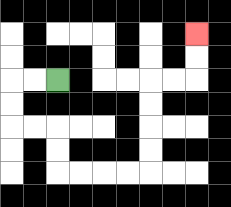{'start': '[2, 3]', 'end': '[8, 1]', 'path_directions': 'L,L,D,D,R,R,D,D,R,R,R,R,U,U,U,U,R,R,U,U', 'path_coordinates': '[[2, 3], [1, 3], [0, 3], [0, 4], [0, 5], [1, 5], [2, 5], [2, 6], [2, 7], [3, 7], [4, 7], [5, 7], [6, 7], [6, 6], [6, 5], [6, 4], [6, 3], [7, 3], [8, 3], [8, 2], [8, 1]]'}